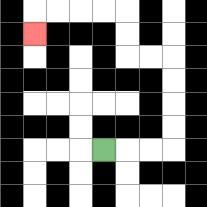{'start': '[4, 6]', 'end': '[1, 1]', 'path_directions': 'R,R,R,U,U,U,U,L,L,U,U,L,L,L,L,D', 'path_coordinates': '[[4, 6], [5, 6], [6, 6], [7, 6], [7, 5], [7, 4], [7, 3], [7, 2], [6, 2], [5, 2], [5, 1], [5, 0], [4, 0], [3, 0], [2, 0], [1, 0], [1, 1]]'}